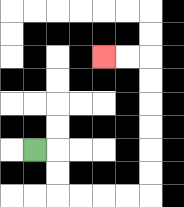{'start': '[1, 6]', 'end': '[4, 2]', 'path_directions': 'R,D,D,R,R,R,R,U,U,U,U,U,U,L,L', 'path_coordinates': '[[1, 6], [2, 6], [2, 7], [2, 8], [3, 8], [4, 8], [5, 8], [6, 8], [6, 7], [6, 6], [6, 5], [6, 4], [6, 3], [6, 2], [5, 2], [4, 2]]'}